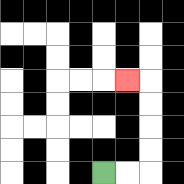{'start': '[4, 7]', 'end': '[5, 3]', 'path_directions': 'R,R,U,U,U,U,L', 'path_coordinates': '[[4, 7], [5, 7], [6, 7], [6, 6], [6, 5], [6, 4], [6, 3], [5, 3]]'}